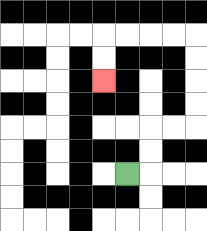{'start': '[5, 7]', 'end': '[4, 3]', 'path_directions': 'R,U,U,R,R,U,U,U,U,L,L,L,L,D,D', 'path_coordinates': '[[5, 7], [6, 7], [6, 6], [6, 5], [7, 5], [8, 5], [8, 4], [8, 3], [8, 2], [8, 1], [7, 1], [6, 1], [5, 1], [4, 1], [4, 2], [4, 3]]'}